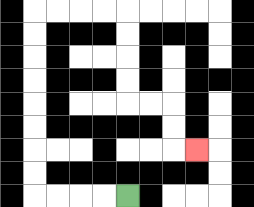{'start': '[5, 8]', 'end': '[8, 6]', 'path_directions': 'L,L,L,L,U,U,U,U,U,U,U,U,R,R,R,R,D,D,D,D,R,R,D,D,R', 'path_coordinates': '[[5, 8], [4, 8], [3, 8], [2, 8], [1, 8], [1, 7], [1, 6], [1, 5], [1, 4], [1, 3], [1, 2], [1, 1], [1, 0], [2, 0], [3, 0], [4, 0], [5, 0], [5, 1], [5, 2], [5, 3], [5, 4], [6, 4], [7, 4], [7, 5], [7, 6], [8, 6]]'}